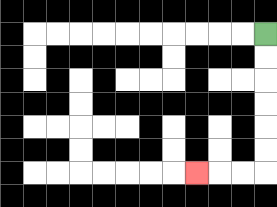{'start': '[11, 1]', 'end': '[8, 7]', 'path_directions': 'D,D,D,D,D,D,L,L,L', 'path_coordinates': '[[11, 1], [11, 2], [11, 3], [11, 4], [11, 5], [11, 6], [11, 7], [10, 7], [9, 7], [8, 7]]'}